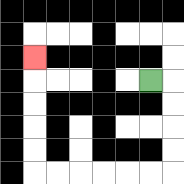{'start': '[6, 3]', 'end': '[1, 2]', 'path_directions': 'R,D,D,D,D,L,L,L,L,L,L,U,U,U,U,U', 'path_coordinates': '[[6, 3], [7, 3], [7, 4], [7, 5], [7, 6], [7, 7], [6, 7], [5, 7], [4, 7], [3, 7], [2, 7], [1, 7], [1, 6], [1, 5], [1, 4], [1, 3], [1, 2]]'}